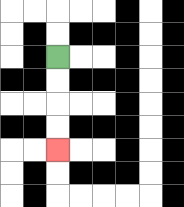{'start': '[2, 2]', 'end': '[2, 6]', 'path_directions': 'D,D,D,D', 'path_coordinates': '[[2, 2], [2, 3], [2, 4], [2, 5], [2, 6]]'}